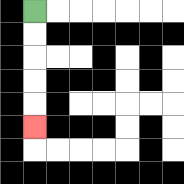{'start': '[1, 0]', 'end': '[1, 5]', 'path_directions': 'D,D,D,D,D', 'path_coordinates': '[[1, 0], [1, 1], [1, 2], [1, 3], [1, 4], [1, 5]]'}